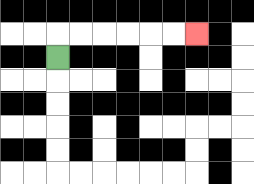{'start': '[2, 2]', 'end': '[8, 1]', 'path_directions': 'U,R,R,R,R,R,R', 'path_coordinates': '[[2, 2], [2, 1], [3, 1], [4, 1], [5, 1], [6, 1], [7, 1], [8, 1]]'}